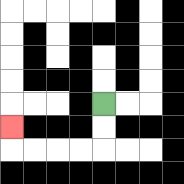{'start': '[4, 4]', 'end': '[0, 5]', 'path_directions': 'D,D,L,L,L,L,U', 'path_coordinates': '[[4, 4], [4, 5], [4, 6], [3, 6], [2, 6], [1, 6], [0, 6], [0, 5]]'}